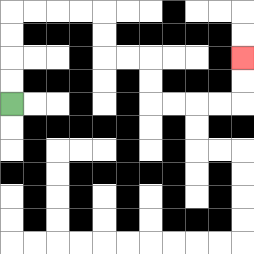{'start': '[0, 4]', 'end': '[10, 2]', 'path_directions': 'U,U,U,U,R,R,R,R,D,D,R,R,D,D,R,R,R,R,U,U', 'path_coordinates': '[[0, 4], [0, 3], [0, 2], [0, 1], [0, 0], [1, 0], [2, 0], [3, 0], [4, 0], [4, 1], [4, 2], [5, 2], [6, 2], [6, 3], [6, 4], [7, 4], [8, 4], [9, 4], [10, 4], [10, 3], [10, 2]]'}